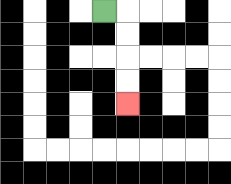{'start': '[4, 0]', 'end': '[5, 4]', 'path_directions': 'R,D,D,D,D', 'path_coordinates': '[[4, 0], [5, 0], [5, 1], [5, 2], [5, 3], [5, 4]]'}